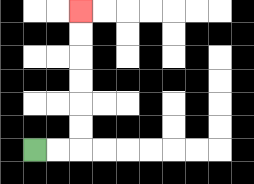{'start': '[1, 6]', 'end': '[3, 0]', 'path_directions': 'R,R,U,U,U,U,U,U', 'path_coordinates': '[[1, 6], [2, 6], [3, 6], [3, 5], [3, 4], [3, 3], [3, 2], [3, 1], [3, 0]]'}